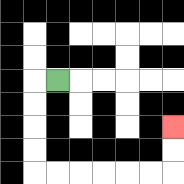{'start': '[2, 3]', 'end': '[7, 5]', 'path_directions': 'L,D,D,D,D,R,R,R,R,R,R,U,U', 'path_coordinates': '[[2, 3], [1, 3], [1, 4], [1, 5], [1, 6], [1, 7], [2, 7], [3, 7], [4, 7], [5, 7], [6, 7], [7, 7], [7, 6], [7, 5]]'}